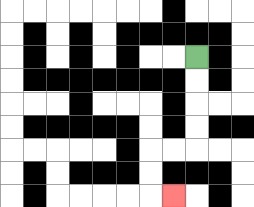{'start': '[8, 2]', 'end': '[7, 8]', 'path_directions': 'D,D,D,D,L,L,D,D,R', 'path_coordinates': '[[8, 2], [8, 3], [8, 4], [8, 5], [8, 6], [7, 6], [6, 6], [6, 7], [6, 8], [7, 8]]'}